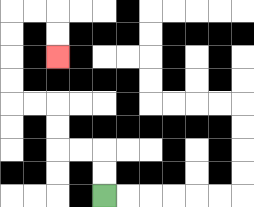{'start': '[4, 8]', 'end': '[2, 2]', 'path_directions': 'U,U,L,L,U,U,L,L,U,U,U,U,R,R,D,D', 'path_coordinates': '[[4, 8], [4, 7], [4, 6], [3, 6], [2, 6], [2, 5], [2, 4], [1, 4], [0, 4], [0, 3], [0, 2], [0, 1], [0, 0], [1, 0], [2, 0], [2, 1], [2, 2]]'}